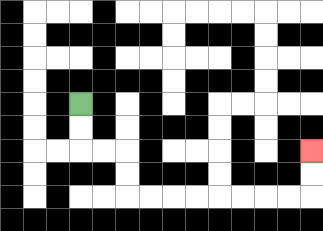{'start': '[3, 4]', 'end': '[13, 6]', 'path_directions': 'D,D,R,R,D,D,R,R,R,R,R,R,R,R,U,U', 'path_coordinates': '[[3, 4], [3, 5], [3, 6], [4, 6], [5, 6], [5, 7], [5, 8], [6, 8], [7, 8], [8, 8], [9, 8], [10, 8], [11, 8], [12, 8], [13, 8], [13, 7], [13, 6]]'}